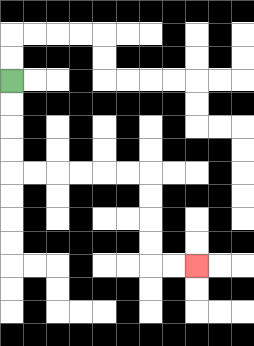{'start': '[0, 3]', 'end': '[8, 11]', 'path_directions': 'D,D,D,D,R,R,R,R,R,R,D,D,D,D,R,R', 'path_coordinates': '[[0, 3], [0, 4], [0, 5], [0, 6], [0, 7], [1, 7], [2, 7], [3, 7], [4, 7], [5, 7], [6, 7], [6, 8], [6, 9], [6, 10], [6, 11], [7, 11], [8, 11]]'}